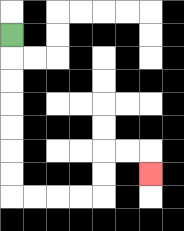{'start': '[0, 1]', 'end': '[6, 7]', 'path_directions': 'D,D,D,D,D,D,D,R,R,R,R,U,U,R,R,D', 'path_coordinates': '[[0, 1], [0, 2], [0, 3], [0, 4], [0, 5], [0, 6], [0, 7], [0, 8], [1, 8], [2, 8], [3, 8], [4, 8], [4, 7], [4, 6], [5, 6], [6, 6], [6, 7]]'}